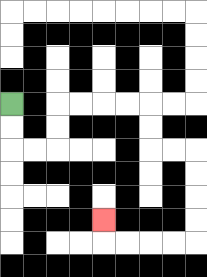{'start': '[0, 4]', 'end': '[4, 9]', 'path_directions': 'D,D,R,R,U,U,R,R,R,R,D,D,R,R,D,D,D,D,L,L,L,L,U', 'path_coordinates': '[[0, 4], [0, 5], [0, 6], [1, 6], [2, 6], [2, 5], [2, 4], [3, 4], [4, 4], [5, 4], [6, 4], [6, 5], [6, 6], [7, 6], [8, 6], [8, 7], [8, 8], [8, 9], [8, 10], [7, 10], [6, 10], [5, 10], [4, 10], [4, 9]]'}